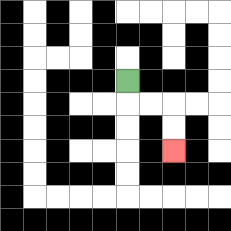{'start': '[5, 3]', 'end': '[7, 6]', 'path_directions': 'D,R,R,D,D', 'path_coordinates': '[[5, 3], [5, 4], [6, 4], [7, 4], [7, 5], [7, 6]]'}